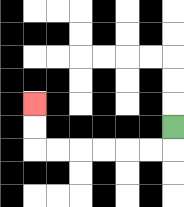{'start': '[7, 5]', 'end': '[1, 4]', 'path_directions': 'D,L,L,L,L,L,L,U,U', 'path_coordinates': '[[7, 5], [7, 6], [6, 6], [5, 6], [4, 6], [3, 6], [2, 6], [1, 6], [1, 5], [1, 4]]'}